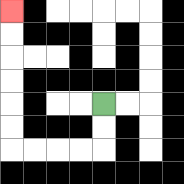{'start': '[4, 4]', 'end': '[0, 0]', 'path_directions': 'D,D,L,L,L,L,U,U,U,U,U,U', 'path_coordinates': '[[4, 4], [4, 5], [4, 6], [3, 6], [2, 6], [1, 6], [0, 6], [0, 5], [0, 4], [0, 3], [0, 2], [0, 1], [0, 0]]'}